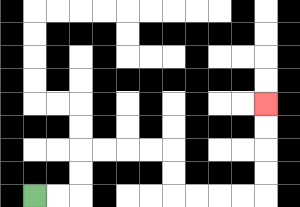{'start': '[1, 8]', 'end': '[11, 4]', 'path_directions': 'R,R,U,U,R,R,R,R,D,D,R,R,R,R,U,U,U,U', 'path_coordinates': '[[1, 8], [2, 8], [3, 8], [3, 7], [3, 6], [4, 6], [5, 6], [6, 6], [7, 6], [7, 7], [7, 8], [8, 8], [9, 8], [10, 8], [11, 8], [11, 7], [11, 6], [11, 5], [11, 4]]'}